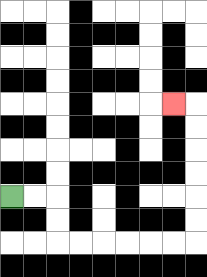{'start': '[0, 8]', 'end': '[7, 4]', 'path_directions': 'R,R,D,D,R,R,R,R,R,R,U,U,U,U,U,U,L', 'path_coordinates': '[[0, 8], [1, 8], [2, 8], [2, 9], [2, 10], [3, 10], [4, 10], [5, 10], [6, 10], [7, 10], [8, 10], [8, 9], [8, 8], [8, 7], [8, 6], [8, 5], [8, 4], [7, 4]]'}